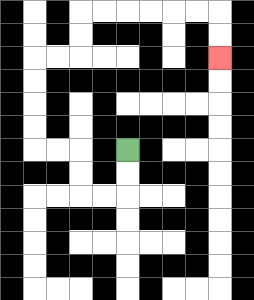{'start': '[5, 6]', 'end': '[9, 2]', 'path_directions': 'D,D,L,L,U,U,L,L,U,U,U,U,R,R,U,U,R,R,R,R,R,R,D,D', 'path_coordinates': '[[5, 6], [5, 7], [5, 8], [4, 8], [3, 8], [3, 7], [3, 6], [2, 6], [1, 6], [1, 5], [1, 4], [1, 3], [1, 2], [2, 2], [3, 2], [3, 1], [3, 0], [4, 0], [5, 0], [6, 0], [7, 0], [8, 0], [9, 0], [9, 1], [9, 2]]'}